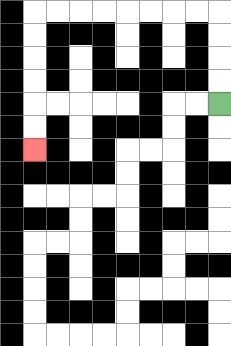{'start': '[9, 4]', 'end': '[1, 6]', 'path_directions': 'U,U,U,U,L,L,L,L,L,L,L,L,D,D,D,D,D,D', 'path_coordinates': '[[9, 4], [9, 3], [9, 2], [9, 1], [9, 0], [8, 0], [7, 0], [6, 0], [5, 0], [4, 0], [3, 0], [2, 0], [1, 0], [1, 1], [1, 2], [1, 3], [1, 4], [1, 5], [1, 6]]'}